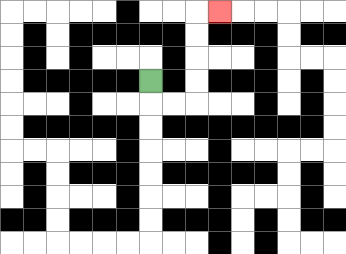{'start': '[6, 3]', 'end': '[9, 0]', 'path_directions': 'D,R,R,U,U,U,U,R', 'path_coordinates': '[[6, 3], [6, 4], [7, 4], [8, 4], [8, 3], [8, 2], [8, 1], [8, 0], [9, 0]]'}